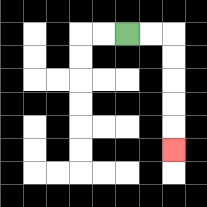{'start': '[5, 1]', 'end': '[7, 6]', 'path_directions': 'R,R,D,D,D,D,D', 'path_coordinates': '[[5, 1], [6, 1], [7, 1], [7, 2], [7, 3], [7, 4], [7, 5], [7, 6]]'}